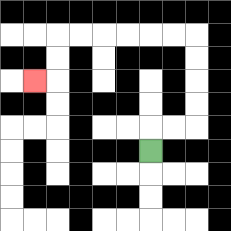{'start': '[6, 6]', 'end': '[1, 3]', 'path_directions': 'U,R,R,U,U,U,U,L,L,L,L,L,L,D,D,L', 'path_coordinates': '[[6, 6], [6, 5], [7, 5], [8, 5], [8, 4], [8, 3], [8, 2], [8, 1], [7, 1], [6, 1], [5, 1], [4, 1], [3, 1], [2, 1], [2, 2], [2, 3], [1, 3]]'}